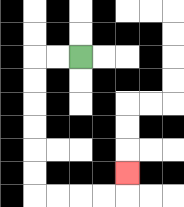{'start': '[3, 2]', 'end': '[5, 7]', 'path_directions': 'L,L,D,D,D,D,D,D,R,R,R,R,U', 'path_coordinates': '[[3, 2], [2, 2], [1, 2], [1, 3], [1, 4], [1, 5], [1, 6], [1, 7], [1, 8], [2, 8], [3, 8], [4, 8], [5, 8], [5, 7]]'}